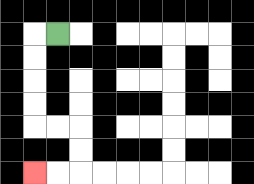{'start': '[2, 1]', 'end': '[1, 7]', 'path_directions': 'L,D,D,D,D,R,R,D,D,L,L', 'path_coordinates': '[[2, 1], [1, 1], [1, 2], [1, 3], [1, 4], [1, 5], [2, 5], [3, 5], [3, 6], [3, 7], [2, 7], [1, 7]]'}